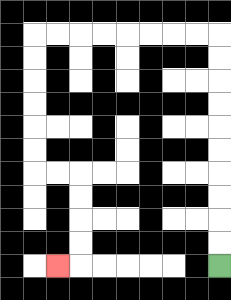{'start': '[9, 11]', 'end': '[2, 11]', 'path_directions': 'U,U,U,U,U,U,U,U,U,U,L,L,L,L,L,L,L,L,D,D,D,D,D,D,R,R,D,D,D,D,L', 'path_coordinates': '[[9, 11], [9, 10], [9, 9], [9, 8], [9, 7], [9, 6], [9, 5], [9, 4], [9, 3], [9, 2], [9, 1], [8, 1], [7, 1], [6, 1], [5, 1], [4, 1], [3, 1], [2, 1], [1, 1], [1, 2], [1, 3], [1, 4], [1, 5], [1, 6], [1, 7], [2, 7], [3, 7], [3, 8], [3, 9], [3, 10], [3, 11], [2, 11]]'}